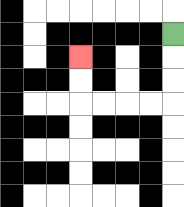{'start': '[7, 1]', 'end': '[3, 2]', 'path_directions': 'D,D,D,L,L,L,L,U,U', 'path_coordinates': '[[7, 1], [7, 2], [7, 3], [7, 4], [6, 4], [5, 4], [4, 4], [3, 4], [3, 3], [3, 2]]'}